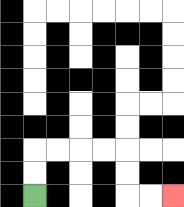{'start': '[1, 8]', 'end': '[7, 8]', 'path_directions': 'U,U,R,R,R,R,D,D,R,R', 'path_coordinates': '[[1, 8], [1, 7], [1, 6], [2, 6], [3, 6], [4, 6], [5, 6], [5, 7], [5, 8], [6, 8], [7, 8]]'}